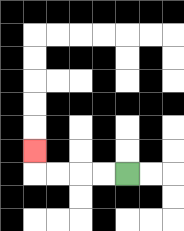{'start': '[5, 7]', 'end': '[1, 6]', 'path_directions': 'L,L,L,L,U', 'path_coordinates': '[[5, 7], [4, 7], [3, 7], [2, 7], [1, 7], [1, 6]]'}